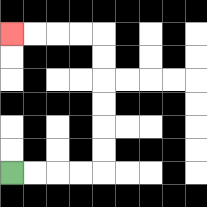{'start': '[0, 7]', 'end': '[0, 1]', 'path_directions': 'R,R,R,R,U,U,U,U,U,U,L,L,L,L', 'path_coordinates': '[[0, 7], [1, 7], [2, 7], [3, 7], [4, 7], [4, 6], [4, 5], [4, 4], [4, 3], [4, 2], [4, 1], [3, 1], [2, 1], [1, 1], [0, 1]]'}